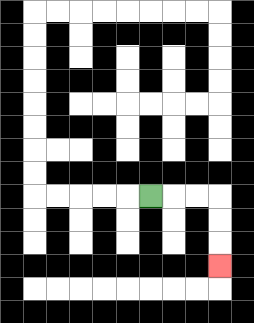{'start': '[6, 8]', 'end': '[9, 11]', 'path_directions': 'R,R,R,D,D,D', 'path_coordinates': '[[6, 8], [7, 8], [8, 8], [9, 8], [9, 9], [9, 10], [9, 11]]'}